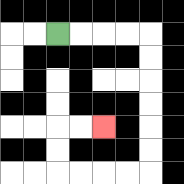{'start': '[2, 1]', 'end': '[4, 5]', 'path_directions': 'R,R,R,R,D,D,D,D,D,D,L,L,L,L,U,U,R,R', 'path_coordinates': '[[2, 1], [3, 1], [4, 1], [5, 1], [6, 1], [6, 2], [6, 3], [6, 4], [6, 5], [6, 6], [6, 7], [5, 7], [4, 7], [3, 7], [2, 7], [2, 6], [2, 5], [3, 5], [4, 5]]'}